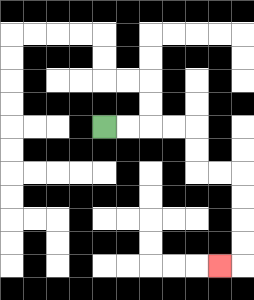{'start': '[4, 5]', 'end': '[9, 11]', 'path_directions': 'R,R,R,R,D,D,R,R,D,D,D,D,L', 'path_coordinates': '[[4, 5], [5, 5], [6, 5], [7, 5], [8, 5], [8, 6], [8, 7], [9, 7], [10, 7], [10, 8], [10, 9], [10, 10], [10, 11], [9, 11]]'}